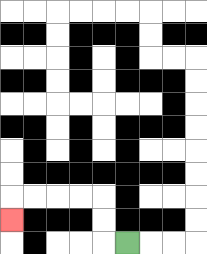{'start': '[5, 10]', 'end': '[0, 9]', 'path_directions': 'L,U,U,L,L,L,L,D', 'path_coordinates': '[[5, 10], [4, 10], [4, 9], [4, 8], [3, 8], [2, 8], [1, 8], [0, 8], [0, 9]]'}